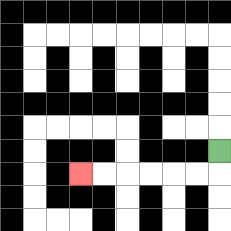{'start': '[9, 6]', 'end': '[3, 7]', 'path_directions': 'D,L,L,L,L,L,L', 'path_coordinates': '[[9, 6], [9, 7], [8, 7], [7, 7], [6, 7], [5, 7], [4, 7], [3, 7]]'}